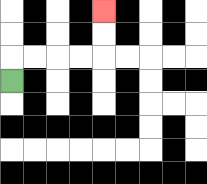{'start': '[0, 3]', 'end': '[4, 0]', 'path_directions': 'U,R,R,R,R,U,U', 'path_coordinates': '[[0, 3], [0, 2], [1, 2], [2, 2], [3, 2], [4, 2], [4, 1], [4, 0]]'}